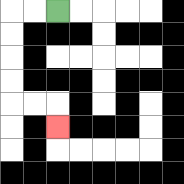{'start': '[2, 0]', 'end': '[2, 5]', 'path_directions': 'L,L,D,D,D,D,R,R,D', 'path_coordinates': '[[2, 0], [1, 0], [0, 0], [0, 1], [0, 2], [0, 3], [0, 4], [1, 4], [2, 4], [2, 5]]'}